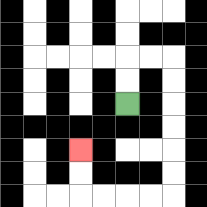{'start': '[5, 4]', 'end': '[3, 6]', 'path_directions': 'U,U,R,R,D,D,D,D,D,D,L,L,L,L,U,U', 'path_coordinates': '[[5, 4], [5, 3], [5, 2], [6, 2], [7, 2], [7, 3], [7, 4], [7, 5], [7, 6], [7, 7], [7, 8], [6, 8], [5, 8], [4, 8], [3, 8], [3, 7], [3, 6]]'}